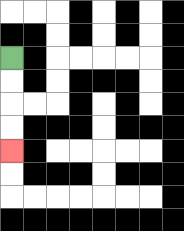{'start': '[0, 2]', 'end': '[0, 6]', 'path_directions': 'D,D,D,D', 'path_coordinates': '[[0, 2], [0, 3], [0, 4], [0, 5], [0, 6]]'}